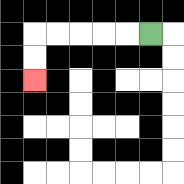{'start': '[6, 1]', 'end': '[1, 3]', 'path_directions': 'L,L,L,L,L,D,D', 'path_coordinates': '[[6, 1], [5, 1], [4, 1], [3, 1], [2, 1], [1, 1], [1, 2], [1, 3]]'}